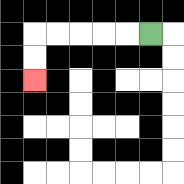{'start': '[6, 1]', 'end': '[1, 3]', 'path_directions': 'L,L,L,L,L,D,D', 'path_coordinates': '[[6, 1], [5, 1], [4, 1], [3, 1], [2, 1], [1, 1], [1, 2], [1, 3]]'}